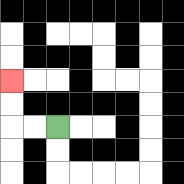{'start': '[2, 5]', 'end': '[0, 3]', 'path_directions': 'L,L,U,U', 'path_coordinates': '[[2, 5], [1, 5], [0, 5], [0, 4], [0, 3]]'}